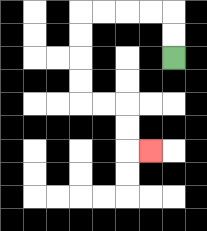{'start': '[7, 2]', 'end': '[6, 6]', 'path_directions': 'U,U,L,L,L,L,D,D,D,D,R,R,D,D,R', 'path_coordinates': '[[7, 2], [7, 1], [7, 0], [6, 0], [5, 0], [4, 0], [3, 0], [3, 1], [3, 2], [3, 3], [3, 4], [4, 4], [5, 4], [5, 5], [5, 6], [6, 6]]'}